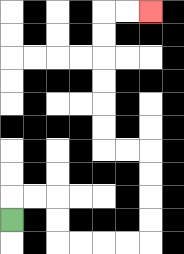{'start': '[0, 9]', 'end': '[6, 0]', 'path_directions': 'U,R,R,D,D,R,R,R,R,U,U,U,U,L,L,U,U,U,U,U,U,R,R', 'path_coordinates': '[[0, 9], [0, 8], [1, 8], [2, 8], [2, 9], [2, 10], [3, 10], [4, 10], [5, 10], [6, 10], [6, 9], [6, 8], [6, 7], [6, 6], [5, 6], [4, 6], [4, 5], [4, 4], [4, 3], [4, 2], [4, 1], [4, 0], [5, 0], [6, 0]]'}